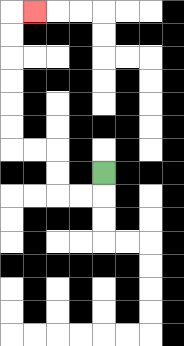{'start': '[4, 7]', 'end': '[1, 0]', 'path_directions': 'D,L,L,U,U,L,L,U,U,U,U,U,U,R', 'path_coordinates': '[[4, 7], [4, 8], [3, 8], [2, 8], [2, 7], [2, 6], [1, 6], [0, 6], [0, 5], [0, 4], [0, 3], [0, 2], [0, 1], [0, 0], [1, 0]]'}